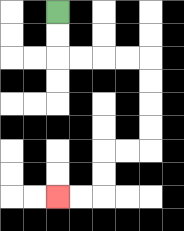{'start': '[2, 0]', 'end': '[2, 8]', 'path_directions': 'D,D,R,R,R,R,D,D,D,D,L,L,D,D,L,L', 'path_coordinates': '[[2, 0], [2, 1], [2, 2], [3, 2], [4, 2], [5, 2], [6, 2], [6, 3], [6, 4], [6, 5], [6, 6], [5, 6], [4, 6], [4, 7], [4, 8], [3, 8], [2, 8]]'}